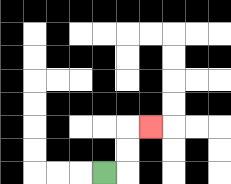{'start': '[4, 7]', 'end': '[6, 5]', 'path_directions': 'R,U,U,R', 'path_coordinates': '[[4, 7], [5, 7], [5, 6], [5, 5], [6, 5]]'}